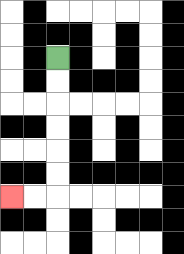{'start': '[2, 2]', 'end': '[0, 8]', 'path_directions': 'D,D,D,D,D,D,L,L', 'path_coordinates': '[[2, 2], [2, 3], [2, 4], [2, 5], [2, 6], [2, 7], [2, 8], [1, 8], [0, 8]]'}